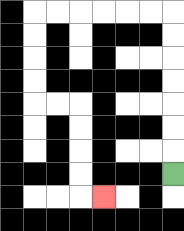{'start': '[7, 7]', 'end': '[4, 8]', 'path_directions': 'U,U,U,U,U,U,U,L,L,L,L,L,L,D,D,D,D,R,R,D,D,D,D,R', 'path_coordinates': '[[7, 7], [7, 6], [7, 5], [7, 4], [7, 3], [7, 2], [7, 1], [7, 0], [6, 0], [5, 0], [4, 0], [3, 0], [2, 0], [1, 0], [1, 1], [1, 2], [1, 3], [1, 4], [2, 4], [3, 4], [3, 5], [3, 6], [3, 7], [3, 8], [4, 8]]'}